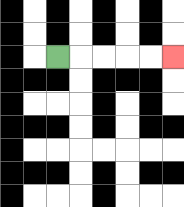{'start': '[2, 2]', 'end': '[7, 2]', 'path_directions': 'R,R,R,R,R', 'path_coordinates': '[[2, 2], [3, 2], [4, 2], [5, 2], [6, 2], [7, 2]]'}